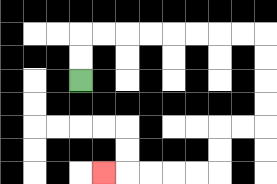{'start': '[3, 3]', 'end': '[4, 7]', 'path_directions': 'U,U,R,R,R,R,R,R,R,R,D,D,D,D,L,L,D,D,L,L,L,L,L', 'path_coordinates': '[[3, 3], [3, 2], [3, 1], [4, 1], [5, 1], [6, 1], [7, 1], [8, 1], [9, 1], [10, 1], [11, 1], [11, 2], [11, 3], [11, 4], [11, 5], [10, 5], [9, 5], [9, 6], [9, 7], [8, 7], [7, 7], [6, 7], [5, 7], [4, 7]]'}